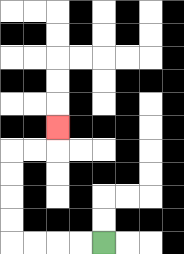{'start': '[4, 10]', 'end': '[2, 5]', 'path_directions': 'L,L,L,L,U,U,U,U,R,R,U', 'path_coordinates': '[[4, 10], [3, 10], [2, 10], [1, 10], [0, 10], [0, 9], [0, 8], [0, 7], [0, 6], [1, 6], [2, 6], [2, 5]]'}